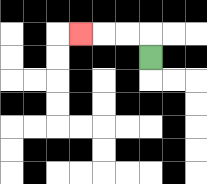{'start': '[6, 2]', 'end': '[3, 1]', 'path_directions': 'U,L,L,L', 'path_coordinates': '[[6, 2], [6, 1], [5, 1], [4, 1], [3, 1]]'}